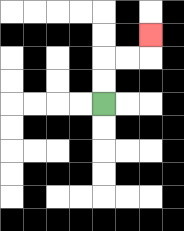{'start': '[4, 4]', 'end': '[6, 1]', 'path_directions': 'U,U,R,R,U', 'path_coordinates': '[[4, 4], [4, 3], [4, 2], [5, 2], [6, 2], [6, 1]]'}